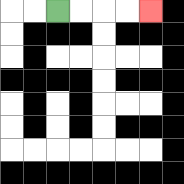{'start': '[2, 0]', 'end': '[6, 0]', 'path_directions': 'R,R,R,R', 'path_coordinates': '[[2, 0], [3, 0], [4, 0], [5, 0], [6, 0]]'}